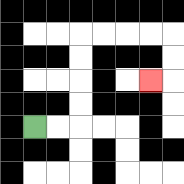{'start': '[1, 5]', 'end': '[6, 3]', 'path_directions': 'R,R,U,U,U,U,R,R,R,R,D,D,L', 'path_coordinates': '[[1, 5], [2, 5], [3, 5], [3, 4], [3, 3], [3, 2], [3, 1], [4, 1], [5, 1], [6, 1], [7, 1], [7, 2], [7, 3], [6, 3]]'}